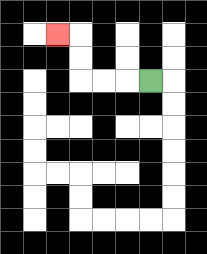{'start': '[6, 3]', 'end': '[2, 1]', 'path_directions': 'L,L,L,U,U,L', 'path_coordinates': '[[6, 3], [5, 3], [4, 3], [3, 3], [3, 2], [3, 1], [2, 1]]'}